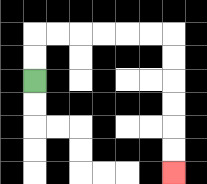{'start': '[1, 3]', 'end': '[7, 7]', 'path_directions': 'U,U,R,R,R,R,R,R,D,D,D,D,D,D', 'path_coordinates': '[[1, 3], [1, 2], [1, 1], [2, 1], [3, 1], [4, 1], [5, 1], [6, 1], [7, 1], [7, 2], [7, 3], [7, 4], [7, 5], [7, 6], [7, 7]]'}